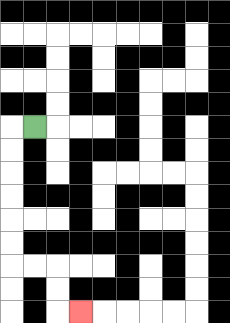{'start': '[1, 5]', 'end': '[3, 13]', 'path_directions': 'L,D,D,D,D,D,D,R,R,D,D,R', 'path_coordinates': '[[1, 5], [0, 5], [0, 6], [0, 7], [0, 8], [0, 9], [0, 10], [0, 11], [1, 11], [2, 11], [2, 12], [2, 13], [3, 13]]'}